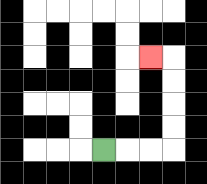{'start': '[4, 6]', 'end': '[6, 2]', 'path_directions': 'R,R,R,U,U,U,U,L', 'path_coordinates': '[[4, 6], [5, 6], [6, 6], [7, 6], [7, 5], [7, 4], [7, 3], [7, 2], [6, 2]]'}